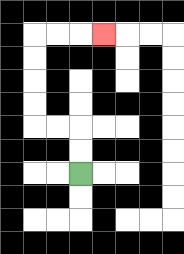{'start': '[3, 7]', 'end': '[4, 1]', 'path_directions': 'U,U,L,L,U,U,U,U,R,R,R', 'path_coordinates': '[[3, 7], [3, 6], [3, 5], [2, 5], [1, 5], [1, 4], [1, 3], [1, 2], [1, 1], [2, 1], [3, 1], [4, 1]]'}